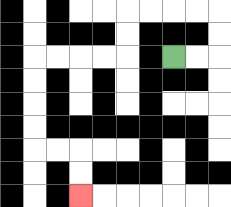{'start': '[7, 2]', 'end': '[3, 8]', 'path_directions': 'R,R,U,U,L,L,L,L,D,D,L,L,L,L,D,D,D,D,R,R,D,D', 'path_coordinates': '[[7, 2], [8, 2], [9, 2], [9, 1], [9, 0], [8, 0], [7, 0], [6, 0], [5, 0], [5, 1], [5, 2], [4, 2], [3, 2], [2, 2], [1, 2], [1, 3], [1, 4], [1, 5], [1, 6], [2, 6], [3, 6], [3, 7], [3, 8]]'}